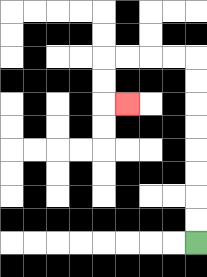{'start': '[8, 10]', 'end': '[5, 4]', 'path_directions': 'U,U,U,U,U,U,U,U,L,L,L,L,D,D,R', 'path_coordinates': '[[8, 10], [8, 9], [8, 8], [8, 7], [8, 6], [8, 5], [8, 4], [8, 3], [8, 2], [7, 2], [6, 2], [5, 2], [4, 2], [4, 3], [4, 4], [5, 4]]'}